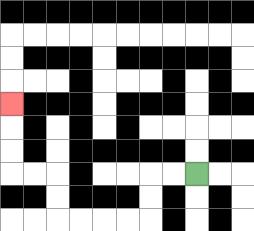{'start': '[8, 7]', 'end': '[0, 4]', 'path_directions': 'L,L,D,D,L,L,L,L,U,U,L,L,U,U,U', 'path_coordinates': '[[8, 7], [7, 7], [6, 7], [6, 8], [6, 9], [5, 9], [4, 9], [3, 9], [2, 9], [2, 8], [2, 7], [1, 7], [0, 7], [0, 6], [0, 5], [0, 4]]'}